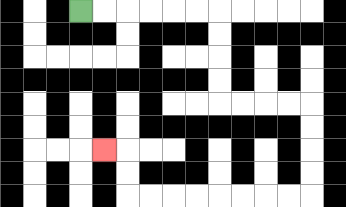{'start': '[3, 0]', 'end': '[4, 6]', 'path_directions': 'R,R,R,R,R,R,D,D,D,D,R,R,R,R,D,D,D,D,L,L,L,L,L,L,L,L,U,U,L', 'path_coordinates': '[[3, 0], [4, 0], [5, 0], [6, 0], [7, 0], [8, 0], [9, 0], [9, 1], [9, 2], [9, 3], [9, 4], [10, 4], [11, 4], [12, 4], [13, 4], [13, 5], [13, 6], [13, 7], [13, 8], [12, 8], [11, 8], [10, 8], [9, 8], [8, 8], [7, 8], [6, 8], [5, 8], [5, 7], [5, 6], [4, 6]]'}